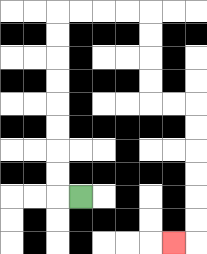{'start': '[3, 8]', 'end': '[7, 10]', 'path_directions': 'L,U,U,U,U,U,U,U,U,R,R,R,R,D,D,D,D,R,R,D,D,D,D,D,D,L', 'path_coordinates': '[[3, 8], [2, 8], [2, 7], [2, 6], [2, 5], [2, 4], [2, 3], [2, 2], [2, 1], [2, 0], [3, 0], [4, 0], [5, 0], [6, 0], [6, 1], [6, 2], [6, 3], [6, 4], [7, 4], [8, 4], [8, 5], [8, 6], [8, 7], [8, 8], [8, 9], [8, 10], [7, 10]]'}